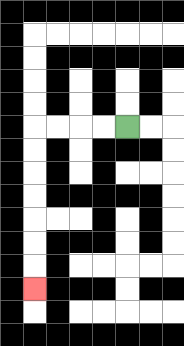{'start': '[5, 5]', 'end': '[1, 12]', 'path_directions': 'L,L,L,L,D,D,D,D,D,D,D', 'path_coordinates': '[[5, 5], [4, 5], [3, 5], [2, 5], [1, 5], [1, 6], [1, 7], [1, 8], [1, 9], [1, 10], [1, 11], [1, 12]]'}